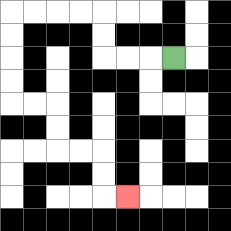{'start': '[7, 2]', 'end': '[5, 8]', 'path_directions': 'L,L,L,U,U,L,L,L,L,D,D,D,D,R,R,D,D,R,R,D,D,R', 'path_coordinates': '[[7, 2], [6, 2], [5, 2], [4, 2], [4, 1], [4, 0], [3, 0], [2, 0], [1, 0], [0, 0], [0, 1], [0, 2], [0, 3], [0, 4], [1, 4], [2, 4], [2, 5], [2, 6], [3, 6], [4, 6], [4, 7], [4, 8], [5, 8]]'}